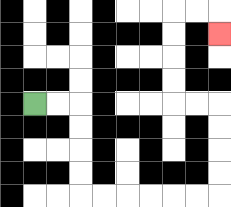{'start': '[1, 4]', 'end': '[9, 1]', 'path_directions': 'R,R,D,D,D,D,R,R,R,R,R,R,U,U,U,U,L,L,U,U,U,U,R,R,D', 'path_coordinates': '[[1, 4], [2, 4], [3, 4], [3, 5], [3, 6], [3, 7], [3, 8], [4, 8], [5, 8], [6, 8], [7, 8], [8, 8], [9, 8], [9, 7], [9, 6], [9, 5], [9, 4], [8, 4], [7, 4], [7, 3], [7, 2], [7, 1], [7, 0], [8, 0], [9, 0], [9, 1]]'}